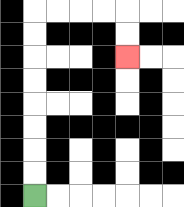{'start': '[1, 8]', 'end': '[5, 2]', 'path_directions': 'U,U,U,U,U,U,U,U,R,R,R,R,D,D', 'path_coordinates': '[[1, 8], [1, 7], [1, 6], [1, 5], [1, 4], [1, 3], [1, 2], [1, 1], [1, 0], [2, 0], [3, 0], [4, 0], [5, 0], [5, 1], [5, 2]]'}